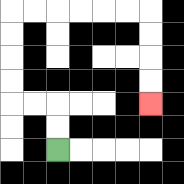{'start': '[2, 6]', 'end': '[6, 4]', 'path_directions': 'U,U,L,L,U,U,U,U,R,R,R,R,R,R,D,D,D,D', 'path_coordinates': '[[2, 6], [2, 5], [2, 4], [1, 4], [0, 4], [0, 3], [0, 2], [0, 1], [0, 0], [1, 0], [2, 0], [3, 0], [4, 0], [5, 0], [6, 0], [6, 1], [6, 2], [6, 3], [6, 4]]'}